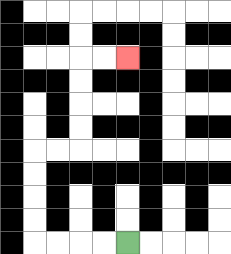{'start': '[5, 10]', 'end': '[5, 2]', 'path_directions': 'L,L,L,L,U,U,U,U,R,R,U,U,U,U,R,R', 'path_coordinates': '[[5, 10], [4, 10], [3, 10], [2, 10], [1, 10], [1, 9], [1, 8], [1, 7], [1, 6], [2, 6], [3, 6], [3, 5], [3, 4], [3, 3], [3, 2], [4, 2], [5, 2]]'}